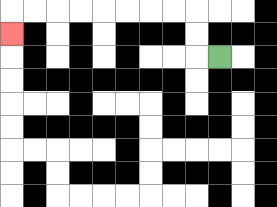{'start': '[9, 2]', 'end': '[0, 1]', 'path_directions': 'L,U,U,L,L,L,L,L,L,L,L,D', 'path_coordinates': '[[9, 2], [8, 2], [8, 1], [8, 0], [7, 0], [6, 0], [5, 0], [4, 0], [3, 0], [2, 0], [1, 0], [0, 0], [0, 1]]'}